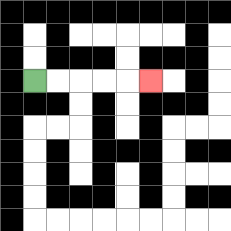{'start': '[1, 3]', 'end': '[6, 3]', 'path_directions': 'R,R,R,R,R', 'path_coordinates': '[[1, 3], [2, 3], [3, 3], [4, 3], [5, 3], [6, 3]]'}